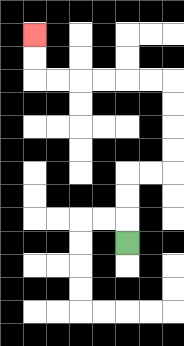{'start': '[5, 10]', 'end': '[1, 1]', 'path_directions': 'U,U,U,R,R,U,U,U,U,L,L,L,L,L,L,U,U', 'path_coordinates': '[[5, 10], [5, 9], [5, 8], [5, 7], [6, 7], [7, 7], [7, 6], [7, 5], [7, 4], [7, 3], [6, 3], [5, 3], [4, 3], [3, 3], [2, 3], [1, 3], [1, 2], [1, 1]]'}